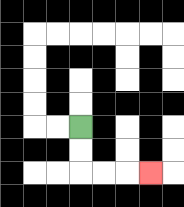{'start': '[3, 5]', 'end': '[6, 7]', 'path_directions': 'D,D,R,R,R', 'path_coordinates': '[[3, 5], [3, 6], [3, 7], [4, 7], [5, 7], [6, 7]]'}